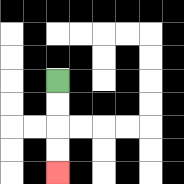{'start': '[2, 3]', 'end': '[2, 7]', 'path_directions': 'D,D,D,D', 'path_coordinates': '[[2, 3], [2, 4], [2, 5], [2, 6], [2, 7]]'}